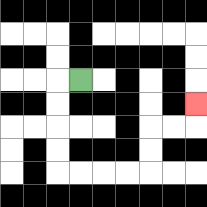{'start': '[3, 3]', 'end': '[8, 4]', 'path_directions': 'L,D,D,D,D,R,R,R,R,U,U,R,R,U', 'path_coordinates': '[[3, 3], [2, 3], [2, 4], [2, 5], [2, 6], [2, 7], [3, 7], [4, 7], [5, 7], [6, 7], [6, 6], [6, 5], [7, 5], [8, 5], [8, 4]]'}